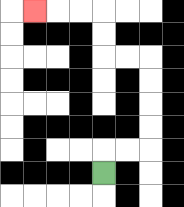{'start': '[4, 7]', 'end': '[1, 0]', 'path_directions': 'U,R,R,U,U,U,U,L,L,U,U,L,L,L', 'path_coordinates': '[[4, 7], [4, 6], [5, 6], [6, 6], [6, 5], [6, 4], [6, 3], [6, 2], [5, 2], [4, 2], [4, 1], [4, 0], [3, 0], [2, 0], [1, 0]]'}